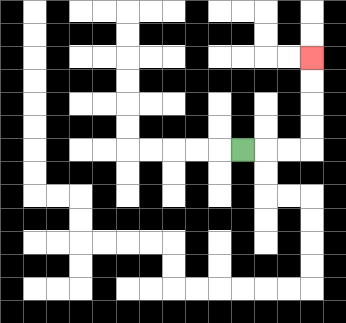{'start': '[10, 6]', 'end': '[13, 2]', 'path_directions': 'R,R,R,U,U,U,U', 'path_coordinates': '[[10, 6], [11, 6], [12, 6], [13, 6], [13, 5], [13, 4], [13, 3], [13, 2]]'}